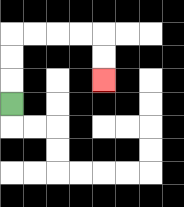{'start': '[0, 4]', 'end': '[4, 3]', 'path_directions': 'U,U,U,R,R,R,R,D,D', 'path_coordinates': '[[0, 4], [0, 3], [0, 2], [0, 1], [1, 1], [2, 1], [3, 1], [4, 1], [4, 2], [4, 3]]'}